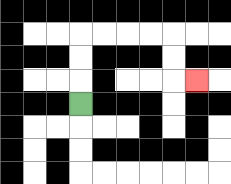{'start': '[3, 4]', 'end': '[8, 3]', 'path_directions': 'U,U,U,R,R,R,R,D,D,R', 'path_coordinates': '[[3, 4], [3, 3], [3, 2], [3, 1], [4, 1], [5, 1], [6, 1], [7, 1], [7, 2], [7, 3], [8, 3]]'}